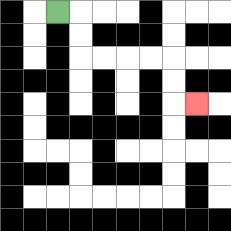{'start': '[2, 0]', 'end': '[8, 4]', 'path_directions': 'R,D,D,R,R,R,R,D,D,R', 'path_coordinates': '[[2, 0], [3, 0], [3, 1], [3, 2], [4, 2], [5, 2], [6, 2], [7, 2], [7, 3], [7, 4], [8, 4]]'}